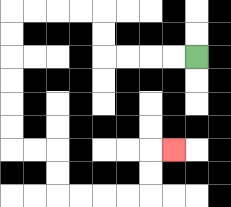{'start': '[8, 2]', 'end': '[7, 6]', 'path_directions': 'L,L,L,L,U,U,L,L,L,L,D,D,D,D,D,D,R,R,D,D,R,R,R,R,U,U,R', 'path_coordinates': '[[8, 2], [7, 2], [6, 2], [5, 2], [4, 2], [4, 1], [4, 0], [3, 0], [2, 0], [1, 0], [0, 0], [0, 1], [0, 2], [0, 3], [0, 4], [0, 5], [0, 6], [1, 6], [2, 6], [2, 7], [2, 8], [3, 8], [4, 8], [5, 8], [6, 8], [6, 7], [6, 6], [7, 6]]'}